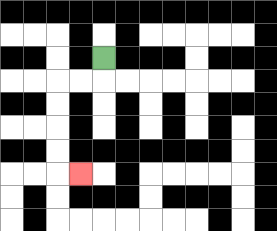{'start': '[4, 2]', 'end': '[3, 7]', 'path_directions': 'D,L,L,D,D,D,D,R', 'path_coordinates': '[[4, 2], [4, 3], [3, 3], [2, 3], [2, 4], [2, 5], [2, 6], [2, 7], [3, 7]]'}